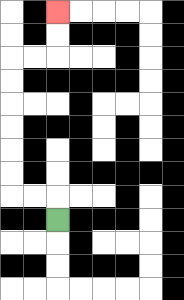{'start': '[2, 9]', 'end': '[2, 0]', 'path_directions': 'U,L,L,U,U,U,U,U,U,R,R,U,U', 'path_coordinates': '[[2, 9], [2, 8], [1, 8], [0, 8], [0, 7], [0, 6], [0, 5], [0, 4], [0, 3], [0, 2], [1, 2], [2, 2], [2, 1], [2, 0]]'}